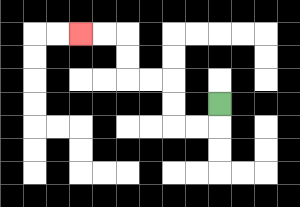{'start': '[9, 4]', 'end': '[3, 1]', 'path_directions': 'D,L,L,U,U,L,L,U,U,L,L', 'path_coordinates': '[[9, 4], [9, 5], [8, 5], [7, 5], [7, 4], [7, 3], [6, 3], [5, 3], [5, 2], [5, 1], [4, 1], [3, 1]]'}